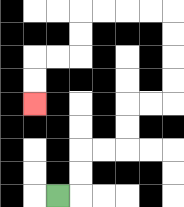{'start': '[2, 8]', 'end': '[1, 4]', 'path_directions': 'R,U,U,R,R,U,U,R,R,U,U,U,U,L,L,L,L,D,D,L,L,D,D', 'path_coordinates': '[[2, 8], [3, 8], [3, 7], [3, 6], [4, 6], [5, 6], [5, 5], [5, 4], [6, 4], [7, 4], [7, 3], [7, 2], [7, 1], [7, 0], [6, 0], [5, 0], [4, 0], [3, 0], [3, 1], [3, 2], [2, 2], [1, 2], [1, 3], [1, 4]]'}